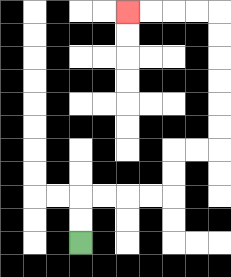{'start': '[3, 10]', 'end': '[5, 0]', 'path_directions': 'U,U,R,R,R,R,U,U,R,R,U,U,U,U,U,U,L,L,L,L', 'path_coordinates': '[[3, 10], [3, 9], [3, 8], [4, 8], [5, 8], [6, 8], [7, 8], [7, 7], [7, 6], [8, 6], [9, 6], [9, 5], [9, 4], [9, 3], [9, 2], [9, 1], [9, 0], [8, 0], [7, 0], [6, 0], [5, 0]]'}